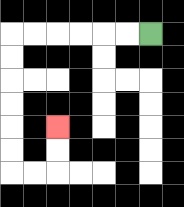{'start': '[6, 1]', 'end': '[2, 5]', 'path_directions': 'L,L,L,L,L,L,D,D,D,D,D,D,R,R,U,U', 'path_coordinates': '[[6, 1], [5, 1], [4, 1], [3, 1], [2, 1], [1, 1], [0, 1], [0, 2], [0, 3], [0, 4], [0, 5], [0, 6], [0, 7], [1, 7], [2, 7], [2, 6], [2, 5]]'}